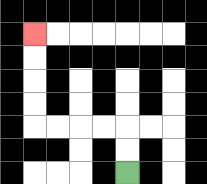{'start': '[5, 7]', 'end': '[1, 1]', 'path_directions': 'U,U,L,L,L,L,U,U,U,U', 'path_coordinates': '[[5, 7], [5, 6], [5, 5], [4, 5], [3, 5], [2, 5], [1, 5], [1, 4], [1, 3], [1, 2], [1, 1]]'}